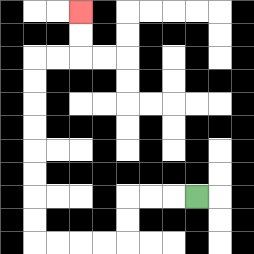{'start': '[8, 8]', 'end': '[3, 0]', 'path_directions': 'L,L,L,D,D,L,L,L,L,U,U,U,U,U,U,U,U,R,R,U,U', 'path_coordinates': '[[8, 8], [7, 8], [6, 8], [5, 8], [5, 9], [5, 10], [4, 10], [3, 10], [2, 10], [1, 10], [1, 9], [1, 8], [1, 7], [1, 6], [1, 5], [1, 4], [1, 3], [1, 2], [2, 2], [3, 2], [3, 1], [3, 0]]'}